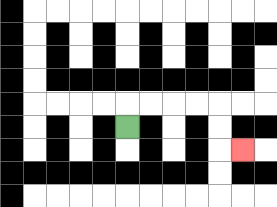{'start': '[5, 5]', 'end': '[10, 6]', 'path_directions': 'U,R,R,R,R,D,D,R', 'path_coordinates': '[[5, 5], [5, 4], [6, 4], [7, 4], [8, 4], [9, 4], [9, 5], [9, 6], [10, 6]]'}